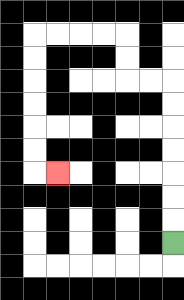{'start': '[7, 10]', 'end': '[2, 7]', 'path_directions': 'U,U,U,U,U,U,U,L,L,U,U,L,L,L,L,D,D,D,D,D,D,R', 'path_coordinates': '[[7, 10], [7, 9], [7, 8], [7, 7], [7, 6], [7, 5], [7, 4], [7, 3], [6, 3], [5, 3], [5, 2], [5, 1], [4, 1], [3, 1], [2, 1], [1, 1], [1, 2], [1, 3], [1, 4], [1, 5], [1, 6], [1, 7], [2, 7]]'}